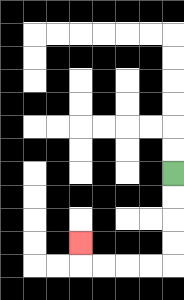{'start': '[7, 7]', 'end': '[3, 10]', 'path_directions': 'D,D,D,D,L,L,L,L,U', 'path_coordinates': '[[7, 7], [7, 8], [7, 9], [7, 10], [7, 11], [6, 11], [5, 11], [4, 11], [3, 11], [3, 10]]'}